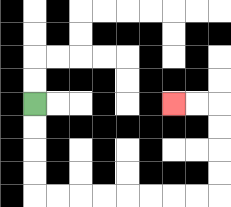{'start': '[1, 4]', 'end': '[7, 4]', 'path_directions': 'D,D,D,D,R,R,R,R,R,R,R,R,U,U,U,U,L,L', 'path_coordinates': '[[1, 4], [1, 5], [1, 6], [1, 7], [1, 8], [2, 8], [3, 8], [4, 8], [5, 8], [6, 8], [7, 8], [8, 8], [9, 8], [9, 7], [9, 6], [9, 5], [9, 4], [8, 4], [7, 4]]'}